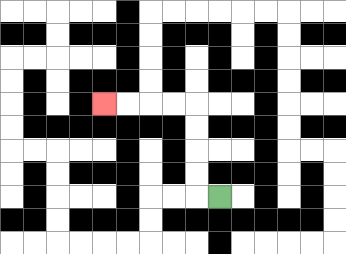{'start': '[9, 8]', 'end': '[4, 4]', 'path_directions': 'L,U,U,U,U,L,L,L,L', 'path_coordinates': '[[9, 8], [8, 8], [8, 7], [8, 6], [8, 5], [8, 4], [7, 4], [6, 4], [5, 4], [4, 4]]'}